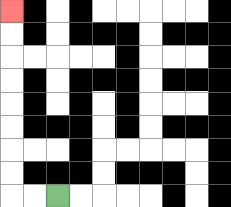{'start': '[2, 8]', 'end': '[0, 0]', 'path_directions': 'L,L,U,U,U,U,U,U,U,U', 'path_coordinates': '[[2, 8], [1, 8], [0, 8], [0, 7], [0, 6], [0, 5], [0, 4], [0, 3], [0, 2], [0, 1], [0, 0]]'}